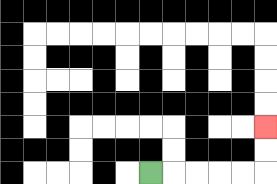{'start': '[6, 7]', 'end': '[11, 5]', 'path_directions': 'R,R,R,R,R,U,U', 'path_coordinates': '[[6, 7], [7, 7], [8, 7], [9, 7], [10, 7], [11, 7], [11, 6], [11, 5]]'}